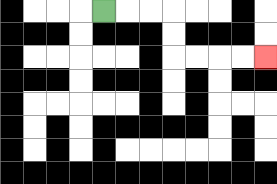{'start': '[4, 0]', 'end': '[11, 2]', 'path_directions': 'R,R,R,D,D,R,R,R,R', 'path_coordinates': '[[4, 0], [5, 0], [6, 0], [7, 0], [7, 1], [7, 2], [8, 2], [9, 2], [10, 2], [11, 2]]'}